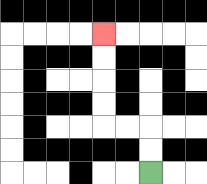{'start': '[6, 7]', 'end': '[4, 1]', 'path_directions': 'U,U,L,L,U,U,U,U', 'path_coordinates': '[[6, 7], [6, 6], [6, 5], [5, 5], [4, 5], [4, 4], [4, 3], [4, 2], [4, 1]]'}